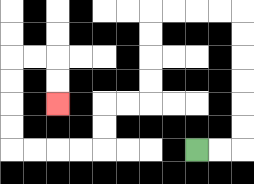{'start': '[8, 6]', 'end': '[2, 4]', 'path_directions': 'R,R,U,U,U,U,U,U,L,L,L,L,D,D,D,D,L,L,D,D,L,L,L,L,U,U,U,U,R,R,D,D', 'path_coordinates': '[[8, 6], [9, 6], [10, 6], [10, 5], [10, 4], [10, 3], [10, 2], [10, 1], [10, 0], [9, 0], [8, 0], [7, 0], [6, 0], [6, 1], [6, 2], [6, 3], [6, 4], [5, 4], [4, 4], [4, 5], [4, 6], [3, 6], [2, 6], [1, 6], [0, 6], [0, 5], [0, 4], [0, 3], [0, 2], [1, 2], [2, 2], [2, 3], [2, 4]]'}